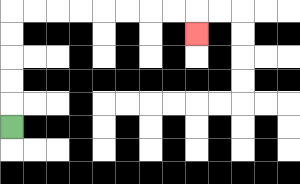{'start': '[0, 5]', 'end': '[8, 1]', 'path_directions': 'U,U,U,U,U,R,R,R,R,R,R,R,R,D', 'path_coordinates': '[[0, 5], [0, 4], [0, 3], [0, 2], [0, 1], [0, 0], [1, 0], [2, 0], [3, 0], [4, 0], [5, 0], [6, 0], [7, 0], [8, 0], [8, 1]]'}